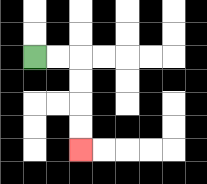{'start': '[1, 2]', 'end': '[3, 6]', 'path_directions': 'R,R,D,D,D,D', 'path_coordinates': '[[1, 2], [2, 2], [3, 2], [3, 3], [3, 4], [3, 5], [3, 6]]'}